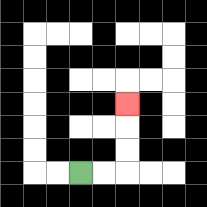{'start': '[3, 7]', 'end': '[5, 4]', 'path_directions': 'R,R,U,U,U', 'path_coordinates': '[[3, 7], [4, 7], [5, 7], [5, 6], [5, 5], [5, 4]]'}